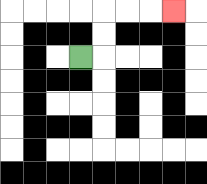{'start': '[3, 2]', 'end': '[7, 0]', 'path_directions': 'R,U,U,R,R,R', 'path_coordinates': '[[3, 2], [4, 2], [4, 1], [4, 0], [5, 0], [6, 0], [7, 0]]'}